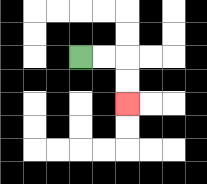{'start': '[3, 2]', 'end': '[5, 4]', 'path_directions': 'R,R,D,D', 'path_coordinates': '[[3, 2], [4, 2], [5, 2], [5, 3], [5, 4]]'}